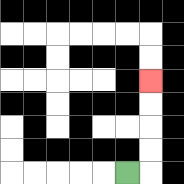{'start': '[5, 7]', 'end': '[6, 3]', 'path_directions': 'R,U,U,U,U', 'path_coordinates': '[[5, 7], [6, 7], [6, 6], [6, 5], [6, 4], [6, 3]]'}